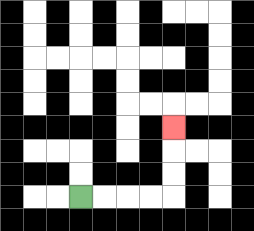{'start': '[3, 8]', 'end': '[7, 5]', 'path_directions': 'R,R,R,R,U,U,U', 'path_coordinates': '[[3, 8], [4, 8], [5, 8], [6, 8], [7, 8], [7, 7], [7, 6], [7, 5]]'}